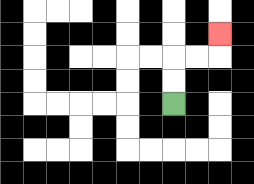{'start': '[7, 4]', 'end': '[9, 1]', 'path_directions': 'U,U,R,R,U', 'path_coordinates': '[[7, 4], [7, 3], [7, 2], [8, 2], [9, 2], [9, 1]]'}